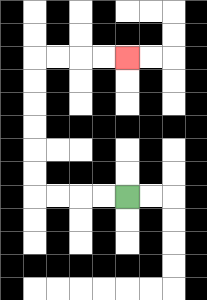{'start': '[5, 8]', 'end': '[5, 2]', 'path_directions': 'L,L,L,L,U,U,U,U,U,U,R,R,R,R', 'path_coordinates': '[[5, 8], [4, 8], [3, 8], [2, 8], [1, 8], [1, 7], [1, 6], [1, 5], [1, 4], [1, 3], [1, 2], [2, 2], [3, 2], [4, 2], [5, 2]]'}